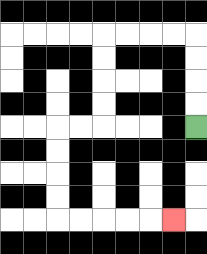{'start': '[8, 5]', 'end': '[7, 9]', 'path_directions': 'U,U,U,U,L,L,L,L,D,D,D,D,L,L,D,D,D,D,R,R,R,R,R', 'path_coordinates': '[[8, 5], [8, 4], [8, 3], [8, 2], [8, 1], [7, 1], [6, 1], [5, 1], [4, 1], [4, 2], [4, 3], [4, 4], [4, 5], [3, 5], [2, 5], [2, 6], [2, 7], [2, 8], [2, 9], [3, 9], [4, 9], [5, 9], [6, 9], [7, 9]]'}